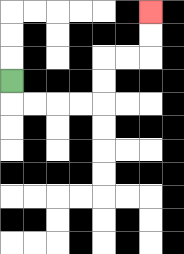{'start': '[0, 3]', 'end': '[6, 0]', 'path_directions': 'D,R,R,R,R,U,U,R,R,U,U', 'path_coordinates': '[[0, 3], [0, 4], [1, 4], [2, 4], [3, 4], [4, 4], [4, 3], [4, 2], [5, 2], [6, 2], [6, 1], [6, 0]]'}